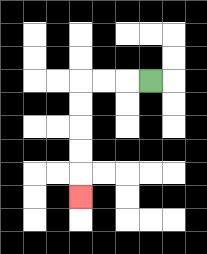{'start': '[6, 3]', 'end': '[3, 8]', 'path_directions': 'L,L,L,D,D,D,D,D', 'path_coordinates': '[[6, 3], [5, 3], [4, 3], [3, 3], [3, 4], [3, 5], [3, 6], [3, 7], [3, 8]]'}